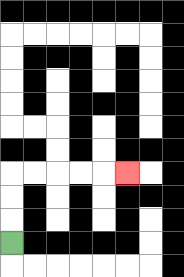{'start': '[0, 10]', 'end': '[5, 7]', 'path_directions': 'U,U,U,R,R,R,R,R', 'path_coordinates': '[[0, 10], [0, 9], [0, 8], [0, 7], [1, 7], [2, 7], [3, 7], [4, 7], [5, 7]]'}